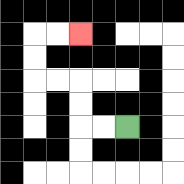{'start': '[5, 5]', 'end': '[3, 1]', 'path_directions': 'L,L,U,U,L,L,U,U,R,R', 'path_coordinates': '[[5, 5], [4, 5], [3, 5], [3, 4], [3, 3], [2, 3], [1, 3], [1, 2], [1, 1], [2, 1], [3, 1]]'}